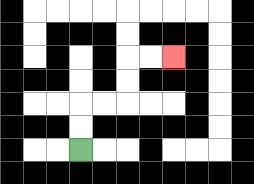{'start': '[3, 6]', 'end': '[7, 2]', 'path_directions': 'U,U,R,R,U,U,R,R', 'path_coordinates': '[[3, 6], [3, 5], [3, 4], [4, 4], [5, 4], [5, 3], [5, 2], [6, 2], [7, 2]]'}